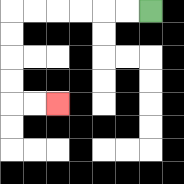{'start': '[6, 0]', 'end': '[2, 4]', 'path_directions': 'L,L,L,L,L,L,D,D,D,D,R,R', 'path_coordinates': '[[6, 0], [5, 0], [4, 0], [3, 0], [2, 0], [1, 0], [0, 0], [0, 1], [0, 2], [0, 3], [0, 4], [1, 4], [2, 4]]'}